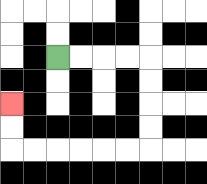{'start': '[2, 2]', 'end': '[0, 4]', 'path_directions': 'R,R,R,R,D,D,D,D,L,L,L,L,L,L,U,U', 'path_coordinates': '[[2, 2], [3, 2], [4, 2], [5, 2], [6, 2], [6, 3], [6, 4], [6, 5], [6, 6], [5, 6], [4, 6], [3, 6], [2, 6], [1, 6], [0, 6], [0, 5], [0, 4]]'}